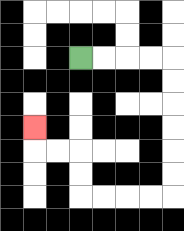{'start': '[3, 2]', 'end': '[1, 5]', 'path_directions': 'R,R,R,R,D,D,D,D,D,D,L,L,L,L,U,U,L,L,U', 'path_coordinates': '[[3, 2], [4, 2], [5, 2], [6, 2], [7, 2], [7, 3], [7, 4], [7, 5], [7, 6], [7, 7], [7, 8], [6, 8], [5, 8], [4, 8], [3, 8], [3, 7], [3, 6], [2, 6], [1, 6], [1, 5]]'}